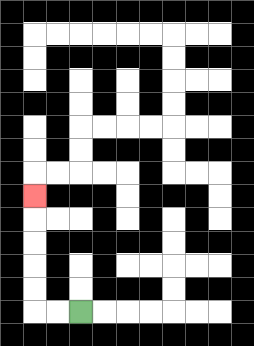{'start': '[3, 13]', 'end': '[1, 8]', 'path_directions': 'L,L,U,U,U,U,U', 'path_coordinates': '[[3, 13], [2, 13], [1, 13], [1, 12], [1, 11], [1, 10], [1, 9], [1, 8]]'}